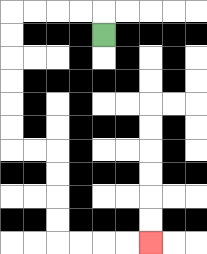{'start': '[4, 1]', 'end': '[6, 10]', 'path_directions': 'U,L,L,L,L,D,D,D,D,D,D,R,R,D,D,D,D,R,R,R,R', 'path_coordinates': '[[4, 1], [4, 0], [3, 0], [2, 0], [1, 0], [0, 0], [0, 1], [0, 2], [0, 3], [0, 4], [0, 5], [0, 6], [1, 6], [2, 6], [2, 7], [2, 8], [2, 9], [2, 10], [3, 10], [4, 10], [5, 10], [6, 10]]'}